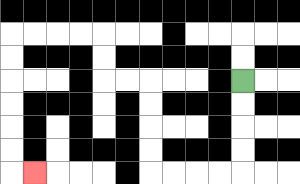{'start': '[10, 3]', 'end': '[1, 7]', 'path_directions': 'D,D,D,D,L,L,L,L,U,U,U,U,L,L,U,U,L,L,L,L,D,D,D,D,D,D,R', 'path_coordinates': '[[10, 3], [10, 4], [10, 5], [10, 6], [10, 7], [9, 7], [8, 7], [7, 7], [6, 7], [6, 6], [6, 5], [6, 4], [6, 3], [5, 3], [4, 3], [4, 2], [4, 1], [3, 1], [2, 1], [1, 1], [0, 1], [0, 2], [0, 3], [0, 4], [0, 5], [0, 6], [0, 7], [1, 7]]'}